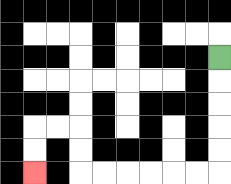{'start': '[9, 2]', 'end': '[1, 7]', 'path_directions': 'D,D,D,D,D,L,L,L,L,L,L,U,U,L,L,D,D', 'path_coordinates': '[[9, 2], [9, 3], [9, 4], [9, 5], [9, 6], [9, 7], [8, 7], [7, 7], [6, 7], [5, 7], [4, 7], [3, 7], [3, 6], [3, 5], [2, 5], [1, 5], [1, 6], [1, 7]]'}